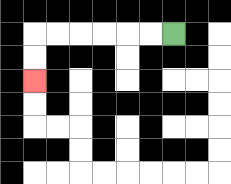{'start': '[7, 1]', 'end': '[1, 3]', 'path_directions': 'L,L,L,L,L,L,D,D', 'path_coordinates': '[[7, 1], [6, 1], [5, 1], [4, 1], [3, 1], [2, 1], [1, 1], [1, 2], [1, 3]]'}